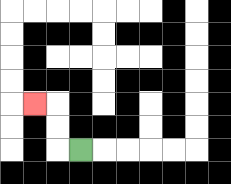{'start': '[3, 6]', 'end': '[1, 4]', 'path_directions': 'L,U,U,L', 'path_coordinates': '[[3, 6], [2, 6], [2, 5], [2, 4], [1, 4]]'}